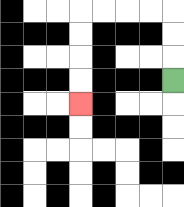{'start': '[7, 3]', 'end': '[3, 4]', 'path_directions': 'U,U,U,L,L,L,L,D,D,D,D', 'path_coordinates': '[[7, 3], [7, 2], [7, 1], [7, 0], [6, 0], [5, 0], [4, 0], [3, 0], [3, 1], [3, 2], [3, 3], [3, 4]]'}